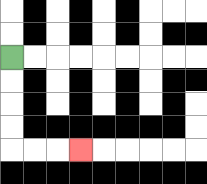{'start': '[0, 2]', 'end': '[3, 6]', 'path_directions': 'D,D,D,D,R,R,R', 'path_coordinates': '[[0, 2], [0, 3], [0, 4], [0, 5], [0, 6], [1, 6], [2, 6], [3, 6]]'}